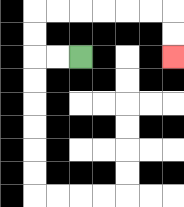{'start': '[3, 2]', 'end': '[7, 2]', 'path_directions': 'L,L,U,U,R,R,R,R,R,R,D,D', 'path_coordinates': '[[3, 2], [2, 2], [1, 2], [1, 1], [1, 0], [2, 0], [3, 0], [4, 0], [5, 0], [6, 0], [7, 0], [7, 1], [7, 2]]'}